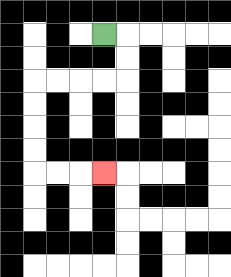{'start': '[4, 1]', 'end': '[4, 7]', 'path_directions': 'R,D,D,L,L,L,L,D,D,D,D,R,R,R', 'path_coordinates': '[[4, 1], [5, 1], [5, 2], [5, 3], [4, 3], [3, 3], [2, 3], [1, 3], [1, 4], [1, 5], [1, 6], [1, 7], [2, 7], [3, 7], [4, 7]]'}